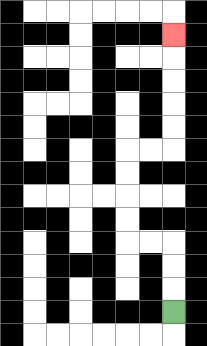{'start': '[7, 13]', 'end': '[7, 1]', 'path_directions': 'U,U,U,L,L,U,U,U,U,R,R,U,U,U,U,U', 'path_coordinates': '[[7, 13], [7, 12], [7, 11], [7, 10], [6, 10], [5, 10], [5, 9], [5, 8], [5, 7], [5, 6], [6, 6], [7, 6], [7, 5], [7, 4], [7, 3], [7, 2], [7, 1]]'}